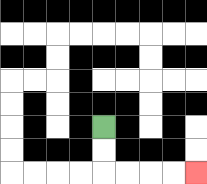{'start': '[4, 5]', 'end': '[8, 7]', 'path_directions': 'D,D,R,R,R,R', 'path_coordinates': '[[4, 5], [4, 6], [4, 7], [5, 7], [6, 7], [7, 7], [8, 7]]'}